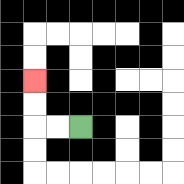{'start': '[3, 5]', 'end': '[1, 3]', 'path_directions': 'L,L,U,U', 'path_coordinates': '[[3, 5], [2, 5], [1, 5], [1, 4], [1, 3]]'}